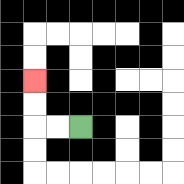{'start': '[3, 5]', 'end': '[1, 3]', 'path_directions': 'L,L,U,U', 'path_coordinates': '[[3, 5], [2, 5], [1, 5], [1, 4], [1, 3]]'}